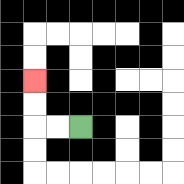{'start': '[3, 5]', 'end': '[1, 3]', 'path_directions': 'L,L,U,U', 'path_coordinates': '[[3, 5], [2, 5], [1, 5], [1, 4], [1, 3]]'}